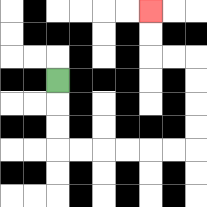{'start': '[2, 3]', 'end': '[6, 0]', 'path_directions': 'D,D,D,R,R,R,R,R,R,U,U,U,U,L,L,U,U', 'path_coordinates': '[[2, 3], [2, 4], [2, 5], [2, 6], [3, 6], [4, 6], [5, 6], [6, 6], [7, 6], [8, 6], [8, 5], [8, 4], [8, 3], [8, 2], [7, 2], [6, 2], [6, 1], [6, 0]]'}